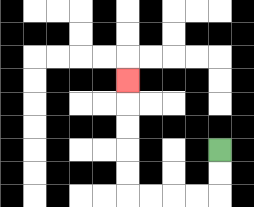{'start': '[9, 6]', 'end': '[5, 3]', 'path_directions': 'D,D,L,L,L,L,U,U,U,U,U', 'path_coordinates': '[[9, 6], [9, 7], [9, 8], [8, 8], [7, 8], [6, 8], [5, 8], [5, 7], [5, 6], [5, 5], [5, 4], [5, 3]]'}